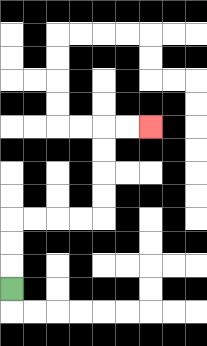{'start': '[0, 12]', 'end': '[6, 5]', 'path_directions': 'U,U,U,R,R,R,R,U,U,U,U,R,R', 'path_coordinates': '[[0, 12], [0, 11], [0, 10], [0, 9], [1, 9], [2, 9], [3, 9], [4, 9], [4, 8], [4, 7], [4, 6], [4, 5], [5, 5], [6, 5]]'}